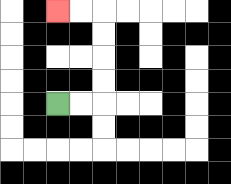{'start': '[2, 4]', 'end': '[2, 0]', 'path_directions': 'R,R,U,U,U,U,L,L', 'path_coordinates': '[[2, 4], [3, 4], [4, 4], [4, 3], [4, 2], [4, 1], [4, 0], [3, 0], [2, 0]]'}